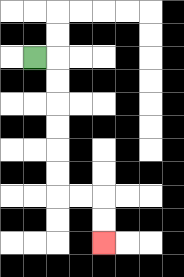{'start': '[1, 2]', 'end': '[4, 10]', 'path_directions': 'R,D,D,D,D,D,D,R,R,D,D', 'path_coordinates': '[[1, 2], [2, 2], [2, 3], [2, 4], [2, 5], [2, 6], [2, 7], [2, 8], [3, 8], [4, 8], [4, 9], [4, 10]]'}